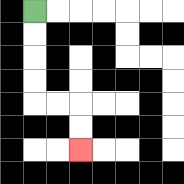{'start': '[1, 0]', 'end': '[3, 6]', 'path_directions': 'D,D,D,D,R,R,D,D', 'path_coordinates': '[[1, 0], [1, 1], [1, 2], [1, 3], [1, 4], [2, 4], [3, 4], [3, 5], [3, 6]]'}